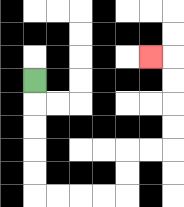{'start': '[1, 3]', 'end': '[6, 2]', 'path_directions': 'D,D,D,D,D,R,R,R,R,U,U,R,R,U,U,U,U,L', 'path_coordinates': '[[1, 3], [1, 4], [1, 5], [1, 6], [1, 7], [1, 8], [2, 8], [3, 8], [4, 8], [5, 8], [5, 7], [5, 6], [6, 6], [7, 6], [7, 5], [7, 4], [7, 3], [7, 2], [6, 2]]'}